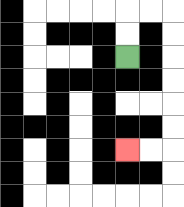{'start': '[5, 2]', 'end': '[5, 6]', 'path_directions': 'U,U,R,R,D,D,D,D,D,D,L,L', 'path_coordinates': '[[5, 2], [5, 1], [5, 0], [6, 0], [7, 0], [7, 1], [7, 2], [7, 3], [7, 4], [7, 5], [7, 6], [6, 6], [5, 6]]'}